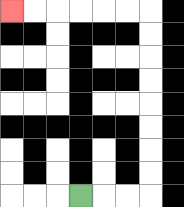{'start': '[3, 8]', 'end': '[0, 0]', 'path_directions': 'R,R,R,U,U,U,U,U,U,U,U,L,L,L,L,L,L', 'path_coordinates': '[[3, 8], [4, 8], [5, 8], [6, 8], [6, 7], [6, 6], [6, 5], [6, 4], [6, 3], [6, 2], [6, 1], [6, 0], [5, 0], [4, 0], [3, 0], [2, 0], [1, 0], [0, 0]]'}